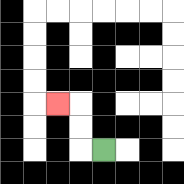{'start': '[4, 6]', 'end': '[2, 4]', 'path_directions': 'L,U,U,L', 'path_coordinates': '[[4, 6], [3, 6], [3, 5], [3, 4], [2, 4]]'}